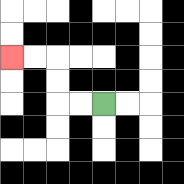{'start': '[4, 4]', 'end': '[0, 2]', 'path_directions': 'L,L,U,U,L,L', 'path_coordinates': '[[4, 4], [3, 4], [2, 4], [2, 3], [2, 2], [1, 2], [0, 2]]'}